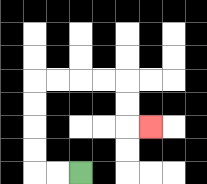{'start': '[3, 7]', 'end': '[6, 5]', 'path_directions': 'L,L,U,U,U,U,R,R,R,R,D,D,R', 'path_coordinates': '[[3, 7], [2, 7], [1, 7], [1, 6], [1, 5], [1, 4], [1, 3], [2, 3], [3, 3], [4, 3], [5, 3], [5, 4], [5, 5], [6, 5]]'}